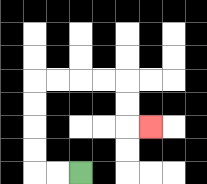{'start': '[3, 7]', 'end': '[6, 5]', 'path_directions': 'L,L,U,U,U,U,R,R,R,R,D,D,R', 'path_coordinates': '[[3, 7], [2, 7], [1, 7], [1, 6], [1, 5], [1, 4], [1, 3], [2, 3], [3, 3], [4, 3], [5, 3], [5, 4], [5, 5], [6, 5]]'}